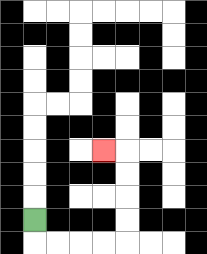{'start': '[1, 9]', 'end': '[4, 6]', 'path_directions': 'D,R,R,R,R,U,U,U,U,L', 'path_coordinates': '[[1, 9], [1, 10], [2, 10], [3, 10], [4, 10], [5, 10], [5, 9], [5, 8], [5, 7], [5, 6], [4, 6]]'}